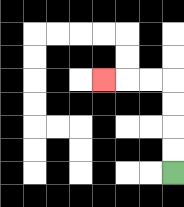{'start': '[7, 7]', 'end': '[4, 3]', 'path_directions': 'U,U,U,U,L,L,L', 'path_coordinates': '[[7, 7], [7, 6], [7, 5], [7, 4], [7, 3], [6, 3], [5, 3], [4, 3]]'}